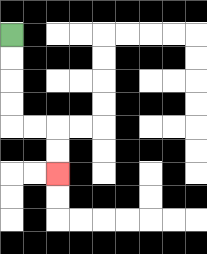{'start': '[0, 1]', 'end': '[2, 7]', 'path_directions': 'D,D,D,D,R,R,D,D', 'path_coordinates': '[[0, 1], [0, 2], [0, 3], [0, 4], [0, 5], [1, 5], [2, 5], [2, 6], [2, 7]]'}